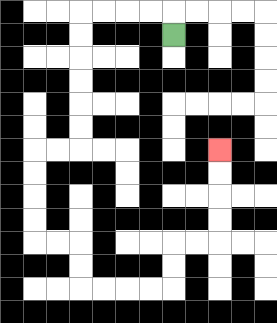{'start': '[7, 1]', 'end': '[9, 6]', 'path_directions': 'U,L,L,L,L,D,D,D,D,D,D,L,L,D,D,D,D,R,R,D,D,R,R,R,R,U,U,R,R,U,U,U,U', 'path_coordinates': '[[7, 1], [7, 0], [6, 0], [5, 0], [4, 0], [3, 0], [3, 1], [3, 2], [3, 3], [3, 4], [3, 5], [3, 6], [2, 6], [1, 6], [1, 7], [1, 8], [1, 9], [1, 10], [2, 10], [3, 10], [3, 11], [3, 12], [4, 12], [5, 12], [6, 12], [7, 12], [7, 11], [7, 10], [8, 10], [9, 10], [9, 9], [9, 8], [9, 7], [9, 6]]'}